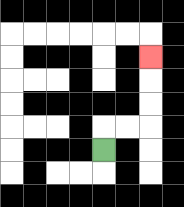{'start': '[4, 6]', 'end': '[6, 2]', 'path_directions': 'U,R,R,U,U,U', 'path_coordinates': '[[4, 6], [4, 5], [5, 5], [6, 5], [6, 4], [6, 3], [6, 2]]'}